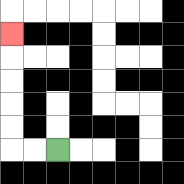{'start': '[2, 6]', 'end': '[0, 1]', 'path_directions': 'L,L,U,U,U,U,U', 'path_coordinates': '[[2, 6], [1, 6], [0, 6], [0, 5], [0, 4], [0, 3], [0, 2], [0, 1]]'}